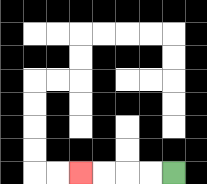{'start': '[7, 7]', 'end': '[3, 7]', 'path_directions': 'L,L,L,L', 'path_coordinates': '[[7, 7], [6, 7], [5, 7], [4, 7], [3, 7]]'}